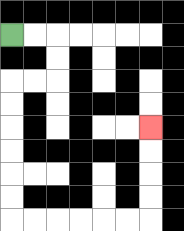{'start': '[0, 1]', 'end': '[6, 5]', 'path_directions': 'R,R,D,D,L,L,D,D,D,D,D,D,R,R,R,R,R,R,U,U,U,U', 'path_coordinates': '[[0, 1], [1, 1], [2, 1], [2, 2], [2, 3], [1, 3], [0, 3], [0, 4], [0, 5], [0, 6], [0, 7], [0, 8], [0, 9], [1, 9], [2, 9], [3, 9], [4, 9], [5, 9], [6, 9], [6, 8], [6, 7], [6, 6], [6, 5]]'}